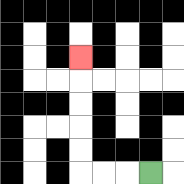{'start': '[6, 7]', 'end': '[3, 2]', 'path_directions': 'L,L,L,U,U,U,U,U', 'path_coordinates': '[[6, 7], [5, 7], [4, 7], [3, 7], [3, 6], [3, 5], [3, 4], [3, 3], [3, 2]]'}